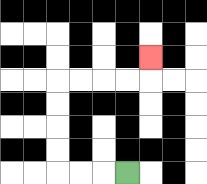{'start': '[5, 7]', 'end': '[6, 2]', 'path_directions': 'L,L,L,U,U,U,U,R,R,R,R,U', 'path_coordinates': '[[5, 7], [4, 7], [3, 7], [2, 7], [2, 6], [2, 5], [2, 4], [2, 3], [3, 3], [4, 3], [5, 3], [6, 3], [6, 2]]'}